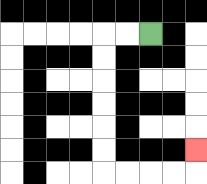{'start': '[6, 1]', 'end': '[8, 6]', 'path_directions': 'L,L,D,D,D,D,D,D,R,R,R,R,U', 'path_coordinates': '[[6, 1], [5, 1], [4, 1], [4, 2], [4, 3], [4, 4], [4, 5], [4, 6], [4, 7], [5, 7], [6, 7], [7, 7], [8, 7], [8, 6]]'}